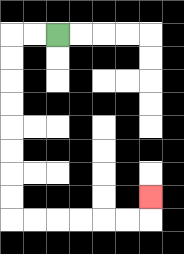{'start': '[2, 1]', 'end': '[6, 8]', 'path_directions': 'L,L,D,D,D,D,D,D,D,D,R,R,R,R,R,R,U', 'path_coordinates': '[[2, 1], [1, 1], [0, 1], [0, 2], [0, 3], [0, 4], [0, 5], [0, 6], [0, 7], [0, 8], [0, 9], [1, 9], [2, 9], [3, 9], [4, 9], [5, 9], [6, 9], [6, 8]]'}